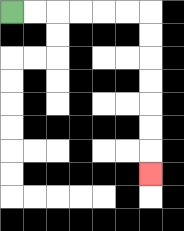{'start': '[0, 0]', 'end': '[6, 7]', 'path_directions': 'R,R,R,R,R,R,D,D,D,D,D,D,D', 'path_coordinates': '[[0, 0], [1, 0], [2, 0], [3, 0], [4, 0], [5, 0], [6, 0], [6, 1], [6, 2], [6, 3], [6, 4], [6, 5], [6, 6], [6, 7]]'}